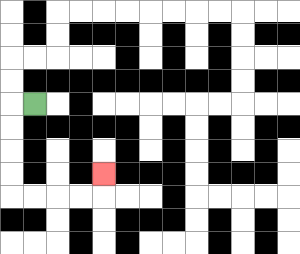{'start': '[1, 4]', 'end': '[4, 7]', 'path_directions': 'L,D,D,D,D,R,R,R,R,U', 'path_coordinates': '[[1, 4], [0, 4], [0, 5], [0, 6], [0, 7], [0, 8], [1, 8], [2, 8], [3, 8], [4, 8], [4, 7]]'}